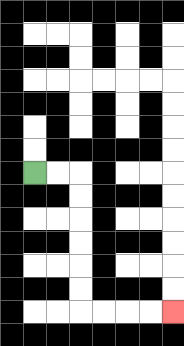{'start': '[1, 7]', 'end': '[7, 13]', 'path_directions': 'R,R,D,D,D,D,D,D,R,R,R,R', 'path_coordinates': '[[1, 7], [2, 7], [3, 7], [3, 8], [3, 9], [3, 10], [3, 11], [3, 12], [3, 13], [4, 13], [5, 13], [6, 13], [7, 13]]'}